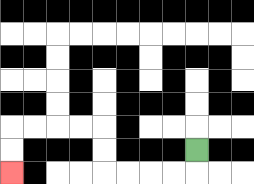{'start': '[8, 6]', 'end': '[0, 7]', 'path_directions': 'D,L,L,L,L,U,U,L,L,L,L,D,D', 'path_coordinates': '[[8, 6], [8, 7], [7, 7], [6, 7], [5, 7], [4, 7], [4, 6], [4, 5], [3, 5], [2, 5], [1, 5], [0, 5], [0, 6], [0, 7]]'}